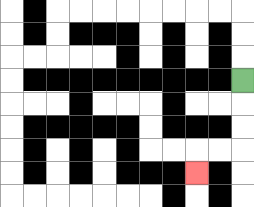{'start': '[10, 3]', 'end': '[8, 7]', 'path_directions': 'D,D,D,L,L,D', 'path_coordinates': '[[10, 3], [10, 4], [10, 5], [10, 6], [9, 6], [8, 6], [8, 7]]'}